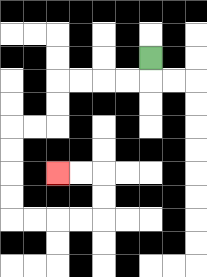{'start': '[6, 2]', 'end': '[2, 7]', 'path_directions': 'D,L,L,L,L,D,D,L,L,D,D,D,D,R,R,R,R,U,U,L,L', 'path_coordinates': '[[6, 2], [6, 3], [5, 3], [4, 3], [3, 3], [2, 3], [2, 4], [2, 5], [1, 5], [0, 5], [0, 6], [0, 7], [0, 8], [0, 9], [1, 9], [2, 9], [3, 9], [4, 9], [4, 8], [4, 7], [3, 7], [2, 7]]'}